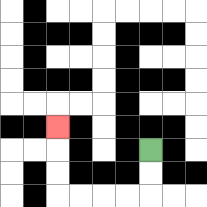{'start': '[6, 6]', 'end': '[2, 5]', 'path_directions': 'D,D,L,L,L,L,U,U,U', 'path_coordinates': '[[6, 6], [6, 7], [6, 8], [5, 8], [4, 8], [3, 8], [2, 8], [2, 7], [2, 6], [2, 5]]'}